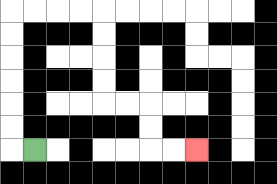{'start': '[1, 6]', 'end': '[8, 6]', 'path_directions': 'L,U,U,U,U,U,U,R,R,R,R,D,D,D,D,R,R,D,D,R,R', 'path_coordinates': '[[1, 6], [0, 6], [0, 5], [0, 4], [0, 3], [0, 2], [0, 1], [0, 0], [1, 0], [2, 0], [3, 0], [4, 0], [4, 1], [4, 2], [4, 3], [4, 4], [5, 4], [6, 4], [6, 5], [6, 6], [7, 6], [8, 6]]'}